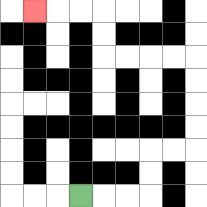{'start': '[3, 8]', 'end': '[1, 0]', 'path_directions': 'R,R,R,U,U,R,R,U,U,U,U,L,L,L,L,U,U,L,L,L', 'path_coordinates': '[[3, 8], [4, 8], [5, 8], [6, 8], [6, 7], [6, 6], [7, 6], [8, 6], [8, 5], [8, 4], [8, 3], [8, 2], [7, 2], [6, 2], [5, 2], [4, 2], [4, 1], [4, 0], [3, 0], [2, 0], [1, 0]]'}